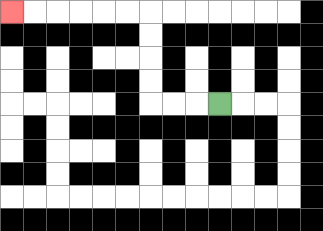{'start': '[9, 4]', 'end': '[0, 0]', 'path_directions': 'L,L,L,U,U,U,U,L,L,L,L,L,L', 'path_coordinates': '[[9, 4], [8, 4], [7, 4], [6, 4], [6, 3], [6, 2], [6, 1], [6, 0], [5, 0], [4, 0], [3, 0], [2, 0], [1, 0], [0, 0]]'}